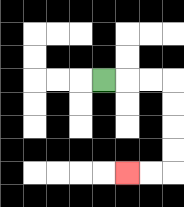{'start': '[4, 3]', 'end': '[5, 7]', 'path_directions': 'R,R,R,D,D,D,D,L,L', 'path_coordinates': '[[4, 3], [5, 3], [6, 3], [7, 3], [7, 4], [7, 5], [7, 6], [7, 7], [6, 7], [5, 7]]'}